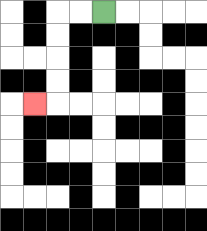{'start': '[4, 0]', 'end': '[1, 4]', 'path_directions': 'L,L,D,D,D,D,L', 'path_coordinates': '[[4, 0], [3, 0], [2, 0], [2, 1], [2, 2], [2, 3], [2, 4], [1, 4]]'}